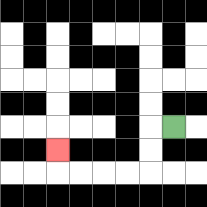{'start': '[7, 5]', 'end': '[2, 6]', 'path_directions': 'L,D,D,L,L,L,L,U', 'path_coordinates': '[[7, 5], [6, 5], [6, 6], [6, 7], [5, 7], [4, 7], [3, 7], [2, 7], [2, 6]]'}